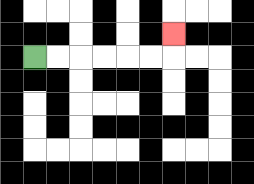{'start': '[1, 2]', 'end': '[7, 1]', 'path_directions': 'R,R,R,R,R,R,U', 'path_coordinates': '[[1, 2], [2, 2], [3, 2], [4, 2], [5, 2], [6, 2], [7, 2], [7, 1]]'}